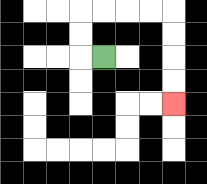{'start': '[4, 2]', 'end': '[7, 4]', 'path_directions': 'L,U,U,R,R,R,R,D,D,D,D', 'path_coordinates': '[[4, 2], [3, 2], [3, 1], [3, 0], [4, 0], [5, 0], [6, 0], [7, 0], [7, 1], [7, 2], [7, 3], [7, 4]]'}